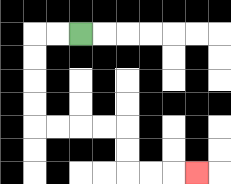{'start': '[3, 1]', 'end': '[8, 7]', 'path_directions': 'L,L,D,D,D,D,R,R,R,R,D,D,R,R,R', 'path_coordinates': '[[3, 1], [2, 1], [1, 1], [1, 2], [1, 3], [1, 4], [1, 5], [2, 5], [3, 5], [4, 5], [5, 5], [5, 6], [5, 7], [6, 7], [7, 7], [8, 7]]'}